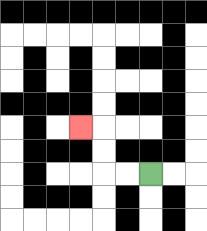{'start': '[6, 7]', 'end': '[3, 5]', 'path_directions': 'L,L,U,U,L', 'path_coordinates': '[[6, 7], [5, 7], [4, 7], [4, 6], [4, 5], [3, 5]]'}